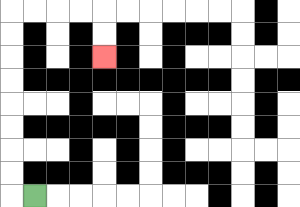{'start': '[1, 8]', 'end': '[4, 2]', 'path_directions': 'L,U,U,U,U,U,U,U,U,R,R,R,R,D,D', 'path_coordinates': '[[1, 8], [0, 8], [0, 7], [0, 6], [0, 5], [0, 4], [0, 3], [0, 2], [0, 1], [0, 0], [1, 0], [2, 0], [3, 0], [4, 0], [4, 1], [4, 2]]'}